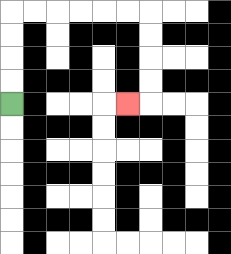{'start': '[0, 4]', 'end': '[5, 4]', 'path_directions': 'U,U,U,U,R,R,R,R,R,R,D,D,D,D,L', 'path_coordinates': '[[0, 4], [0, 3], [0, 2], [0, 1], [0, 0], [1, 0], [2, 0], [3, 0], [4, 0], [5, 0], [6, 0], [6, 1], [6, 2], [6, 3], [6, 4], [5, 4]]'}